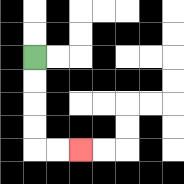{'start': '[1, 2]', 'end': '[3, 6]', 'path_directions': 'D,D,D,D,R,R', 'path_coordinates': '[[1, 2], [1, 3], [1, 4], [1, 5], [1, 6], [2, 6], [3, 6]]'}